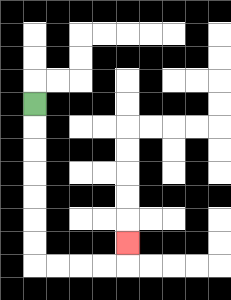{'start': '[1, 4]', 'end': '[5, 10]', 'path_directions': 'D,D,D,D,D,D,D,R,R,R,R,U', 'path_coordinates': '[[1, 4], [1, 5], [1, 6], [1, 7], [1, 8], [1, 9], [1, 10], [1, 11], [2, 11], [3, 11], [4, 11], [5, 11], [5, 10]]'}